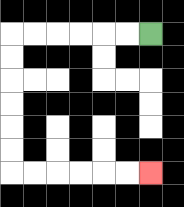{'start': '[6, 1]', 'end': '[6, 7]', 'path_directions': 'L,L,L,L,L,L,D,D,D,D,D,D,R,R,R,R,R,R', 'path_coordinates': '[[6, 1], [5, 1], [4, 1], [3, 1], [2, 1], [1, 1], [0, 1], [0, 2], [0, 3], [0, 4], [0, 5], [0, 6], [0, 7], [1, 7], [2, 7], [3, 7], [4, 7], [5, 7], [6, 7]]'}